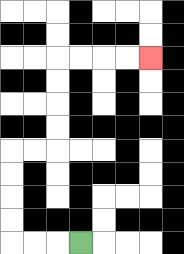{'start': '[3, 10]', 'end': '[6, 2]', 'path_directions': 'L,L,L,U,U,U,U,R,R,U,U,U,U,R,R,R,R', 'path_coordinates': '[[3, 10], [2, 10], [1, 10], [0, 10], [0, 9], [0, 8], [0, 7], [0, 6], [1, 6], [2, 6], [2, 5], [2, 4], [2, 3], [2, 2], [3, 2], [4, 2], [5, 2], [6, 2]]'}